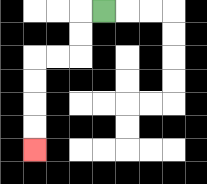{'start': '[4, 0]', 'end': '[1, 6]', 'path_directions': 'L,D,D,L,L,D,D,D,D', 'path_coordinates': '[[4, 0], [3, 0], [3, 1], [3, 2], [2, 2], [1, 2], [1, 3], [1, 4], [1, 5], [1, 6]]'}